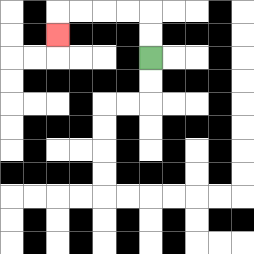{'start': '[6, 2]', 'end': '[2, 1]', 'path_directions': 'U,U,L,L,L,L,D', 'path_coordinates': '[[6, 2], [6, 1], [6, 0], [5, 0], [4, 0], [3, 0], [2, 0], [2, 1]]'}